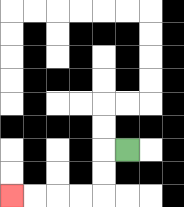{'start': '[5, 6]', 'end': '[0, 8]', 'path_directions': 'L,D,D,L,L,L,L', 'path_coordinates': '[[5, 6], [4, 6], [4, 7], [4, 8], [3, 8], [2, 8], [1, 8], [0, 8]]'}